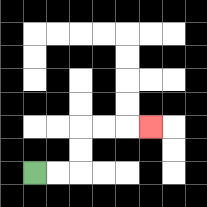{'start': '[1, 7]', 'end': '[6, 5]', 'path_directions': 'R,R,U,U,R,R,R', 'path_coordinates': '[[1, 7], [2, 7], [3, 7], [3, 6], [3, 5], [4, 5], [5, 5], [6, 5]]'}